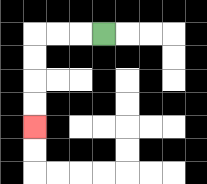{'start': '[4, 1]', 'end': '[1, 5]', 'path_directions': 'L,L,L,D,D,D,D', 'path_coordinates': '[[4, 1], [3, 1], [2, 1], [1, 1], [1, 2], [1, 3], [1, 4], [1, 5]]'}